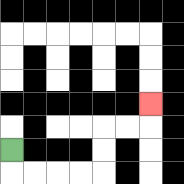{'start': '[0, 6]', 'end': '[6, 4]', 'path_directions': 'D,R,R,R,R,U,U,R,R,U', 'path_coordinates': '[[0, 6], [0, 7], [1, 7], [2, 7], [3, 7], [4, 7], [4, 6], [4, 5], [5, 5], [6, 5], [6, 4]]'}